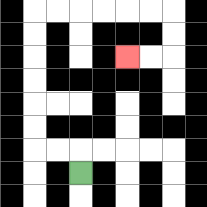{'start': '[3, 7]', 'end': '[5, 2]', 'path_directions': 'U,L,L,U,U,U,U,U,U,R,R,R,R,R,R,D,D,L,L', 'path_coordinates': '[[3, 7], [3, 6], [2, 6], [1, 6], [1, 5], [1, 4], [1, 3], [1, 2], [1, 1], [1, 0], [2, 0], [3, 0], [4, 0], [5, 0], [6, 0], [7, 0], [7, 1], [7, 2], [6, 2], [5, 2]]'}